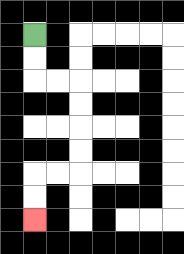{'start': '[1, 1]', 'end': '[1, 9]', 'path_directions': 'D,D,R,R,D,D,D,D,L,L,D,D', 'path_coordinates': '[[1, 1], [1, 2], [1, 3], [2, 3], [3, 3], [3, 4], [3, 5], [3, 6], [3, 7], [2, 7], [1, 7], [1, 8], [1, 9]]'}